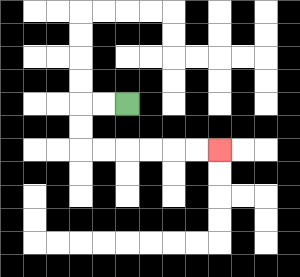{'start': '[5, 4]', 'end': '[9, 6]', 'path_directions': 'L,L,D,D,R,R,R,R,R,R', 'path_coordinates': '[[5, 4], [4, 4], [3, 4], [3, 5], [3, 6], [4, 6], [5, 6], [6, 6], [7, 6], [8, 6], [9, 6]]'}